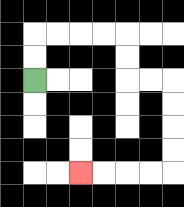{'start': '[1, 3]', 'end': '[3, 7]', 'path_directions': 'U,U,R,R,R,R,D,D,R,R,D,D,D,D,L,L,L,L', 'path_coordinates': '[[1, 3], [1, 2], [1, 1], [2, 1], [3, 1], [4, 1], [5, 1], [5, 2], [5, 3], [6, 3], [7, 3], [7, 4], [7, 5], [7, 6], [7, 7], [6, 7], [5, 7], [4, 7], [3, 7]]'}